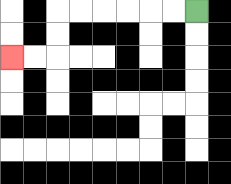{'start': '[8, 0]', 'end': '[0, 2]', 'path_directions': 'L,L,L,L,L,L,D,D,L,L', 'path_coordinates': '[[8, 0], [7, 0], [6, 0], [5, 0], [4, 0], [3, 0], [2, 0], [2, 1], [2, 2], [1, 2], [0, 2]]'}